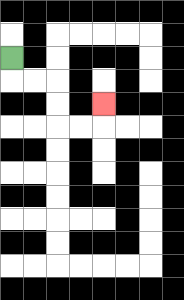{'start': '[0, 2]', 'end': '[4, 4]', 'path_directions': 'D,R,R,D,D,R,R,U', 'path_coordinates': '[[0, 2], [0, 3], [1, 3], [2, 3], [2, 4], [2, 5], [3, 5], [4, 5], [4, 4]]'}